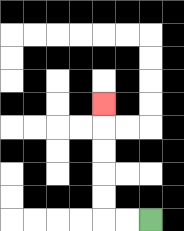{'start': '[6, 9]', 'end': '[4, 4]', 'path_directions': 'L,L,U,U,U,U,U', 'path_coordinates': '[[6, 9], [5, 9], [4, 9], [4, 8], [4, 7], [4, 6], [4, 5], [4, 4]]'}